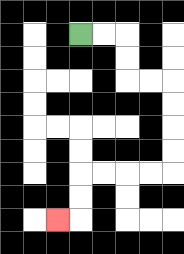{'start': '[3, 1]', 'end': '[2, 9]', 'path_directions': 'R,R,D,D,R,R,D,D,D,D,L,L,L,L,D,D,L', 'path_coordinates': '[[3, 1], [4, 1], [5, 1], [5, 2], [5, 3], [6, 3], [7, 3], [7, 4], [7, 5], [7, 6], [7, 7], [6, 7], [5, 7], [4, 7], [3, 7], [3, 8], [3, 9], [2, 9]]'}